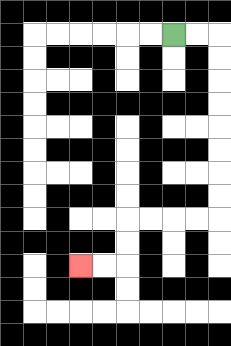{'start': '[7, 1]', 'end': '[3, 11]', 'path_directions': 'R,R,D,D,D,D,D,D,D,D,L,L,L,L,D,D,L,L', 'path_coordinates': '[[7, 1], [8, 1], [9, 1], [9, 2], [9, 3], [9, 4], [9, 5], [9, 6], [9, 7], [9, 8], [9, 9], [8, 9], [7, 9], [6, 9], [5, 9], [5, 10], [5, 11], [4, 11], [3, 11]]'}